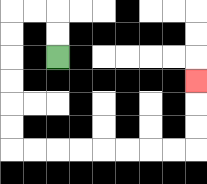{'start': '[2, 2]', 'end': '[8, 3]', 'path_directions': 'U,U,L,L,D,D,D,D,D,D,R,R,R,R,R,R,R,R,U,U,U', 'path_coordinates': '[[2, 2], [2, 1], [2, 0], [1, 0], [0, 0], [0, 1], [0, 2], [0, 3], [0, 4], [0, 5], [0, 6], [1, 6], [2, 6], [3, 6], [4, 6], [5, 6], [6, 6], [7, 6], [8, 6], [8, 5], [8, 4], [8, 3]]'}